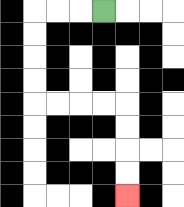{'start': '[4, 0]', 'end': '[5, 8]', 'path_directions': 'L,L,L,D,D,D,D,R,R,R,R,D,D,D,D', 'path_coordinates': '[[4, 0], [3, 0], [2, 0], [1, 0], [1, 1], [1, 2], [1, 3], [1, 4], [2, 4], [3, 4], [4, 4], [5, 4], [5, 5], [5, 6], [5, 7], [5, 8]]'}